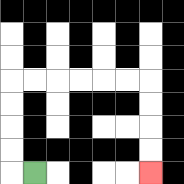{'start': '[1, 7]', 'end': '[6, 7]', 'path_directions': 'L,U,U,U,U,R,R,R,R,R,R,D,D,D,D', 'path_coordinates': '[[1, 7], [0, 7], [0, 6], [0, 5], [0, 4], [0, 3], [1, 3], [2, 3], [3, 3], [4, 3], [5, 3], [6, 3], [6, 4], [6, 5], [6, 6], [6, 7]]'}